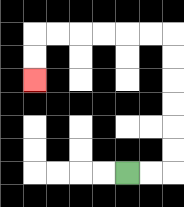{'start': '[5, 7]', 'end': '[1, 3]', 'path_directions': 'R,R,U,U,U,U,U,U,L,L,L,L,L,L,D,D', 'path_coordinates': '[[5, 7], [6, 7], [7, 7], [7, 6], [7, 5], [7, 4], [7, 3], [7, 2], [7, 1], [6, 1], [5, 1], [4, 1], [3, 1], [2, 1], [1, 1], [1, 2], [1, 3]]'}